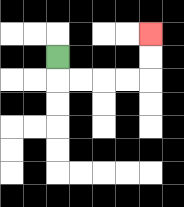{'start': '[2, 2]', 'end': '[6, 1]', 'path_directions': 'D,R,R,R,R,U,U', 'path_coordinates': '[[2, 2], [2, 3], [3, 3], [4, 3], [5, 3], [6, 3], [6, 2], [6, 1]]'}